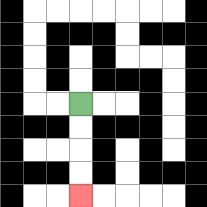{'start': '[3, 4]', 'end': '[3, 8]', 'path_directions': 'D,D,D,D', 'path_coordinates': '[[3, 4], [3, 5], [3, 6], [3, 7], [3, 8]]'}